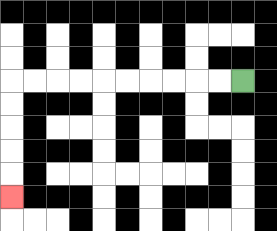{'start': '[10, 3]', 'end': '[0, 8]', 'path_directions': 'L,L,L,L,L,L,L,L,L,L,D,D,D,D,D', 'path_coordinates': '[[10, 3], [9, 3], [8, 3], [7, 3], [6, 3], [5, 3], [4, 3], [3, 3], [2, 3], [1, 3], [0, 3], [0, 4], [0, 5], [0, 6], [0, 7], [0, 8]]'}